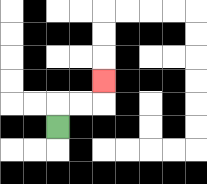{'start': '[2, 5]', 'end': '[4, 3]', 'path_directions': 'U,R,R,U', 'path_coordinates': '[[2, 5], [2, 4], [3, 4], [4, 4], [4, 3]]'}